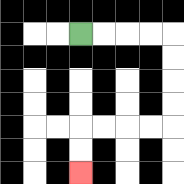{'start': '[3, 1]', 'end': '[3, 7]', 'path_directions': 'R,R,R,R,D,D,D,D,L,L,L,L,D,D', 'path_coordinates': '[[3, 1], [4, 1], [5, 1], [6, 1], [7, 1], [7, 2], [7, 3], [7, 4], [7, 5], [6, 5], [5, 5], [4, 5], [3, 5], [3, 6], [3, 7]]'}